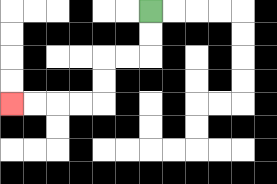{'start': '[6, 0]', 'end': '[0, 4]', 'path_directions': 'D,D,L,L,D,D,L,L,L,L', 'path_coordinates': '[[6, 0], [6, 1], [6, 2], [5, 2], [4, 2], [4, 3], [4, 4], [3, 4], [2, 4], [1, 4], [0, 4]]'}